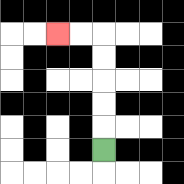{'start': '[4, 6]', 'end': '[2, 1]', 'path_directions': 'U,U,U,U,U,L,L', 'path_coordinates': '[[4, 6], [4, 5], [4, 4], [4, 3], [4, 2], [4, 1], [3, 1], [2, 1]]'}